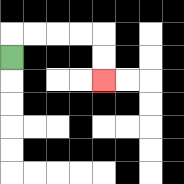{'start': '[0, 2]', 'end': '[4, 3]', 'path_directions': 'U,R,R,R,R,D,D', 'path_coordinates': '[[0, 2], [0, 1], [1, 1], [2, 1], [3, 1], [4, 1], [4, 2], [4, 3]]'}